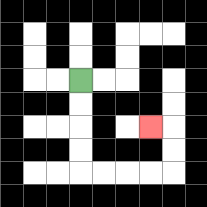{'start': '[3, 3]', 'end': '[6, 5]', 'path_directions': 'D,D,D,D,R,R,R,R,U,U,L', 'path_coordinates': '[[3, 3], [3, 4], [3, 5], [3, 6], [3, 7], [4, 7], [5, 7], [6, 7], [7, 7], [7, 6], [7, 5], [6, 5]]'}